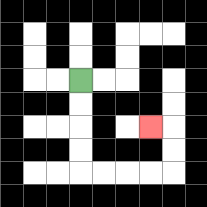{'start': '[3, 3]', 'end': '[6, 5]', 'path_directions': 'D,D,D,D,R,R,R,R,U,U,L', 'path_coordinates': '[[3, 3], [3, 4], [3, 5], [3, 6], [3, 7], [4, 7], [5, 7], [6, 7], [7, 7], [7, 6], [7, 5], [6, 5]]'}